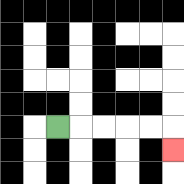{'start': '[2, 5]', 'end': '[7, 6]', 'path_directions': 'R,R,R,R,R,D', 'path_coordinates': '[[2, 5], [3, 5], [4, 5], [5, 5], [6, 5], [7, 5], [7, 6]]'}